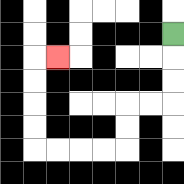{'start': '[7, 1]', 'end': '[2, 2]', 'path_directions': 'D,D,D,L,L,D,D,L,L,L,L,U,U,U,U,R', 'path_coordinates': '[[7, 1], [7, 2], [7, 3], [7, 4], [6, 4], [5, 4], [5, 5], [5, 6], [4, 6], [3, 6], [2, 6], [1, 6], [1, 5], [1, 4], [1, 3], [1, 2], [2, 2]]'}